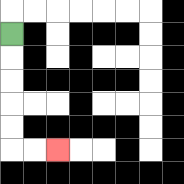{'start': '[0, 1]', 'end': '[2, 6]', 'path_directions': 'D,D,D,D,D,R,R', 'path_coordinates': '[[0, 1], [0, 2], [0, 3], [0, 4], [0, 5], [0, 6], [1, 6], [2, 6]]'}